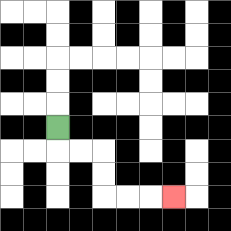{'start': '[2, 5]', 'end': '[7, 8]', 'path_directions': 'D,R,R,D,D,R,R,R', 'path_coordinates': '[[2, 5], [2, 6], [3, 6], [4, 6], [4, 7], [4, 8], [5, 8], [6, 8], [7, 8]]'}